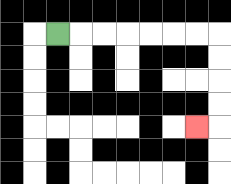{'start': '[2, 1]', 'end': '[8, 5]', 'path_directions': 'R,R,R,R,R,R,R,D,D,D,D,L', 'path_coordinates': '[[2, 1], [3, 1], [4, 1], [5, 1], [6, 1], [7, 1], [8, 1], [9, 1], [9, 2], [9, 3], [9, 4], [9, 5], [8, 5]]'}